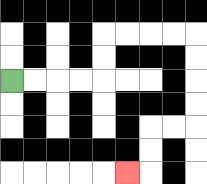{'start': '[0, 3]', 'end': '[5, 7]', 'path_directions': 'R,R,R,R,U,U,R,R,R,R,D,D,D,D,L,L,D,D,L', 'path_coordinates': '[[0, 3], [1, 3], [2, 3], [3, 3], [4, 3], [4, 2], [4, 1], [5, 1], [6, 1], [7, 1], [8, 1], [8, 2], [8, 3], [8, 4], [8, 5], [7, 5], [6, 5], [6, 6], [6, 7], [5, 7]]'}